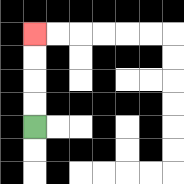{'start': '[1, 5]', 'end': '[1, 1]', 'path_directions': 'U,U,U,U', 'path_coordinates': '[[1, 5], [1, 4], [1, 3], [1, 2], [1, 1]]'}